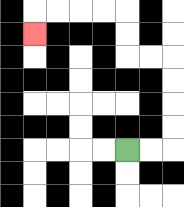{'start': '[5, 6]', 'end': '[1, 1]', 'path_directions': 'R,R,U,U,U,U,L,L,U,U,L,L,L,L,D', 'path_coordinates': '[[5, 6], [6, 6], [7, 6], [7, 5], [7, 4], [7, 3], [7, 2], [6, 2], [5, 2], [5, 1], [5, 0], [4, 0], [3, 0], [2, 0], [1, 0], [1, 1]]'}